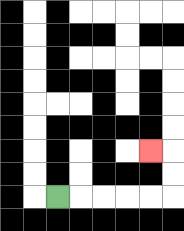{'start': '[2, 8]', 'end': '[6, 6]', 'path_directions': 'R,R,R,R,R,U,U,L', 'path_coordinates': '[[2, 8], [3, 8], [4, 8], [5, 8], [6, 8], [7, 8], [7, 7], [7, 6], [6, 6]]'}